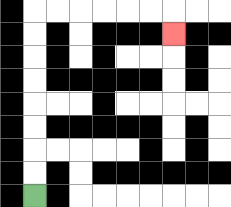{'start': '[1, 8]', 'end': '[7, 1]', 'path_directions': 'U,U,U,U,U,U,U,U,R,R,R,R,R,R,D', 'path_coordinates': '[[1, 8], [1, 7], [1, 6], [1, 5], [1, 4], [1, 3], [1, 2], [1, 1], [1, 0], [2, 0], [3, 0], [4, 0], [5, 0], [6, 0], [7, 0], [7, 1]]'}